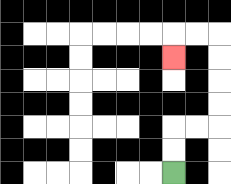{'start': '[7, 7]', 'end': '[7, 2]', 'path_directions': 'U,U,R,R,U,U,U,U,L,L,D', 'path_coordinates': '[[7, 7], [7, 6], [7, 5], [8, 5], [9, 5], [9, 4], [9, 3], [9, 2], [9, 1], [8, 1], [7, 1], [7, 2]]'}